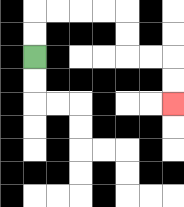{'start': '[1, 2]', 'end': '[7, 4]', 'path_directions': 'U,U,R,R,R,R,D,D,R,R,D,D', 'path_coordinates': '[[1, 2], [1, 1], [1, 0], [2, 0], [3, 0], [4, 0], [5, 0], [5, 1], [5, 2], [6, 2], [7, 2], [7, 3], [7, 4]]'}